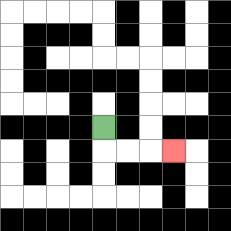{'start': '[4, 5]', 'end': '[7, 6]', 'path_directions': 'D,R,R,R', 'path_coordinates': '[[4, 5], [4, 6], [5, 6], [6, 6], [7, 6]]'}